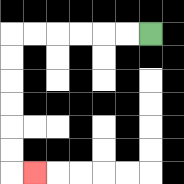{'start': '[6, 1]', 'end': '[1, 7]', 'path_directions': 'L,L,L,L,L,L,D,D,D,D,D,D,R', 'path_coordinates': '[[6, 1], [5, 1], [4, 1], [3, 1], [2, 1], [1, 1], [0, 1], [0, 2], [0, 3], [0, 4], [0, 5], [0, 6], [0, 7], [1, 7]]'}